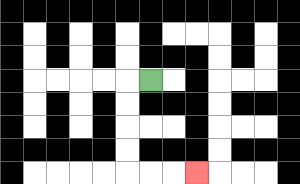{'start': '[6, 3]', 'end': '[8, 7]', 'path_directions': 'L,D,D,D,D,R,R,R', 'path_coordinates': '[[6, 3], [5, 3], [5, 4], [5, 5], [5, 6], [5, 7], [6, 7], [7, 7], [8, 7]]'}